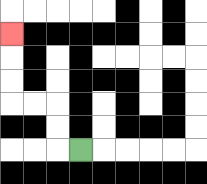{'start': '[3, 6]', 'end': '[0, 1]', 'path_directions': 'L,U,U,L,L,U,U,U', 'path_coordinates': '[[3, 6], [2, 6], [2, 5], [2, 4], [1, 4], [0, 4], [0, 3], [0, 2], [0, 1]]'}